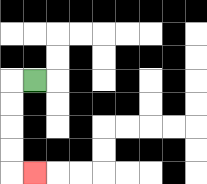{'start': '[1, 3]', 'end': '[1, 7]', 'path_directions': 'L,D,D,D,D,R', 'path_coordinates': '[[1, 3], [0, 3], [0, 4], [0, 5], [0, 6], [0, 7], [1, 7]]'}